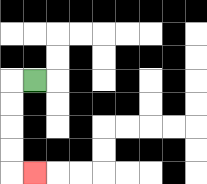{'start': '[1, 3]', 'end': '[1, 7]', 'path_directions': 'L,D,D,D,D,R', 'path_coordinates': '[[1, 3], [0, 3], [0, 4], [0, 5], [0, 6], [0, 7], [1, 7]]'}